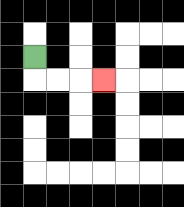{'start': '[1, 2]', 'end': '[4, 3]', 'path_directions': 'D,R,R,R', 'path_coordinates': '[[1, 2], [1, 3], [2, 3], [3, 3], [4, 3]]'}